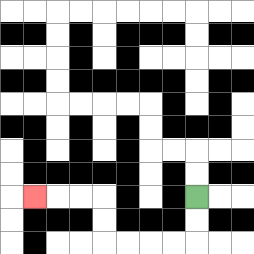{'start': '[8, 8]', 'end': '[1, 8]', 'path_directions': 'D,D,L,L,L,L,U,U,L,L,L', 'path_coordinates': '[[8, 8], [8, 9], [8, 10], [7, 10], [6, 10], [5, 10], [4, 10], [4, 9], [4, 8], [3, 8], [2, 8], [1, 8]]'}